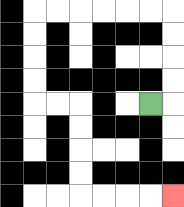{'start': '[6, 4]', 'end': '[7, 8]', 'path_directions': 'R,U,U,U,U,L,L,L,L,L,L,D,D,D,D,R,R,D,D,D,D,R,R,R,R', 'path_coordinates': '[[6, 4], [7, 4], [7, 3], [7, 2], [7, 1], [7, 0], [6, 0], [5, 0], [4, 0], [3, 0], [2, 0], [1, 0], [1, 1], [1, 2], [1, 3], [1, 4], [2, 4], [3, 4], [3, 5], [3, 6], [3, 7], [3, 8], [4, 8], [5, 8], [6, 8], [7, 8]]'}